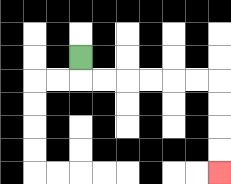{'start': '[3, 2]', 'end': '[9, 7]', 'path_directions': 'D,R,R,R,R,R,R,D,D,D,D', 'path_coordinates': '[[3, 2], [3, 3], [4, 3], [5, 3], [6, 3], [7, 3], [8, 3], [9, 3], [9, 4], [9, 5], [9, 6], [9, 7]]'}